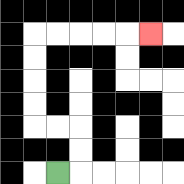{'start': '[2, 7]', 'end': '[6, 1]', 'path_directions': 'R,U,U,L,L,U,U,U,U,R,R,R,R,R', 'path_coordinates': '[[2, 7], [3, 7], [3, 6], [3, 5], [2, 5], [1, 5], [1, 4], [1, 3], [1, 2], [1, 1], [2, 1], [3, 1], [4, 1], [5, 1], [6, 1]]'}